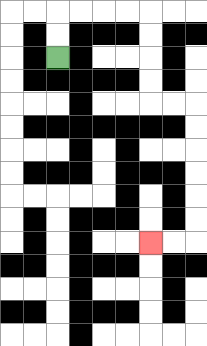{'start': '[2, 2]', 'end': '[6, 10]', 'path_directions': 'U,U,R,R,R,R,D,D,D,D,R,R,D,D,D,D,D,D,L,L', 'path_coordinates': '[[2, 2], [2, 1], [2, 0], [3, 0], [4, 0], [5, 0], [6, 0], [6, 1], [6, 2], [6, 3], [6, 4], [7, 4], [8, 4], [8, 5], [8, 6], [8, 7], [8, 8], [8, 9], [8, 10], [7, 10], [6, 10]]'}